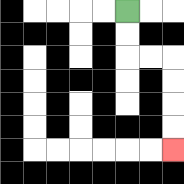{'start': '[5, 0]', 'end': '[7, 6]', 'path_directions': 'D,D,R,R,D,D,D,D', 'path_coordinates': '[[5, 0], [5, 1], [5, 2], [6, 2], [7, 2], [7, 3], [7, 4], [7, 5], [7, 6]]'}